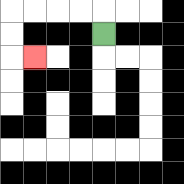{'start': '[4, 1]', 'end': '[1, 2]', 'path_directions': 'U,L,L,L,L,D,D,R', 'path_coordinates': '[[4, 1], [4, 0], [3, 0], [2, 0], [1, 0], [0, 0], [0, 1], [0, 2], [1, 2]]'}